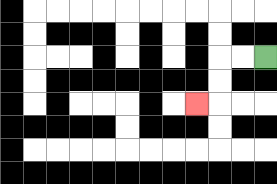{'start': '[11, 2]', 'end': '[8, 4]', 'path_directions': 'L,L,D,D,L', 'path_coordinates': '[[11, 2], [10, 2], [9, 2], [9, 3], [9, 4], [8, 4]]'}